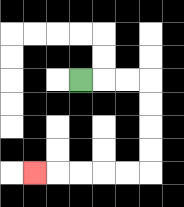{'start': '[3, 3]', 'end': '[1, 7]', 'path_directions': 'R,R,R,D,D,D,D,L,L,L,L,L', 'path_coordinates': '[[3, 3], [4, 3], [5, 3], [6, 3], [6, 4], [6, 5], [6, 6], [6, 7], [5, 7], [4, 7], [3, 7], [2, 7], [1, 7]]'}